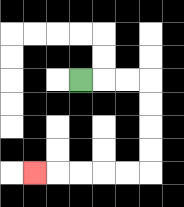{'start': '[3, 3]', 'end': '[1, 7]', 'path_directions': 'R,R,R,D,D,D,D,L,L,L,L,L', 'path_coordinates': '[[3, 3], [4, 3], [5, 3], [6, 3], [6, 4], [6, 5], [6, 6], [6, 7], [5, 7], [4, 7], [3, 7], [2, 7], [1, 7]]'}